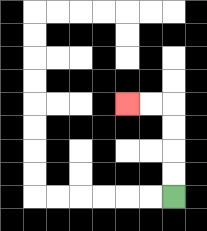{'start': '[7, 8]', 'end': '[5, 4]', 'path_directions': 'U,U,U,U,L,L', 'path_coordinates': '[[7, 8], [7, 7], [7, 6], [7, 5], [7, 4], [6, 4], [5, 4]]'}